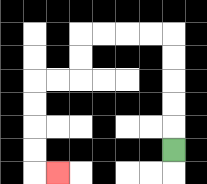{'start': '[7, 6]', 'end': '[2, 7]', 'path_directions': 'U,U,U,U,U,L,L,L,L,D,D,L,L,D,D,D,D,R', 'path_coordinates': '[[7, 6], [7, 5], [7, 4], [7, 3], [7, 2], [7, 1], [6, 1], [5, 1], [4, 1], [3, 1], [3, 2], [3, 3], [2, 3], [1, 3], [1, 4], [1, 5], [1, 6], [1, 7], [2, 7]]'}